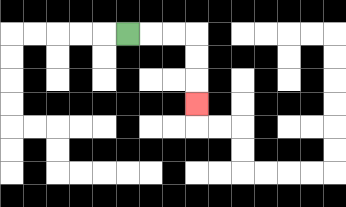{'start': '[5, 1]', 'end': '[8, 4]', 'path_directions': 'R,R,R,D,D,D', 'path_coordinates': '[[5, 1], [6, 1], [7, 1], [8, 1], [8, 2], [8, 3], [8, 4]]'}